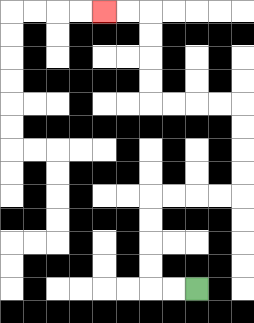{'start': '[8, 12]', 'end': '[4, 0]', 'path_directions': 'L,L,U,U,U,U,R,R,R,R,U,U,U,U,L,L,L,L,U,U,U,U,L,L', 'path_coordinates': '[[8, 12], [7, 12], [6, 12], [6, 11], [6, 10], [6, 9], [6, 8], [7, 8], [8, 8], [9, 8], [10, 8], [10, 7], [10, 6], [10, 5], [10, 4], [9, 4], [8, 4], [7, 4], [6, 4], [6, 3], [6, 2], [6, 1], [6, 0], [5, 0], [4, 0]]'}